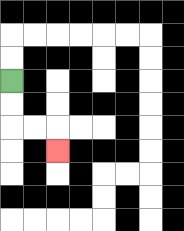{'start': '[0, 3]', 'end': '[2, 6]', 'path_directions': 'D,D,R,R,D', 'path_coordinates': '[[0, 3], [0, 4], [0, 5], [1, 5], [2, 5], [2, 6]]'}